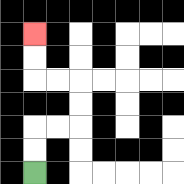{'start': '[1, 7]', 'end': '[1, 1]', 'path_directions': 'U,U,R,R,U,U,L,L,U,U', 'path_coordinates': '[[1, 7], [1, 6], [1, 5], [2, 5], [3, 5], [3, 4], [3, 3], [2, 3], [1, 3], [1, 2], [1, 1]]'}